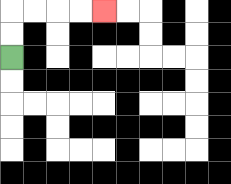{'start': '[0, 2]', 'end': '[4, 0]', 'path_directions': 'U,U,R,R,R,R', 'path_coordinates': '[[0, 2], [0, 1], [0, 0], [1, 0], [2, 0], [3, 0], [4, 0]]'}